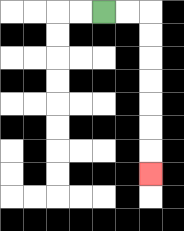{'start': '[4, 0]', 'end': '[6, 7]', 'path_directions': 'R,R,D,D,D,D,D,D,D', 'path_coordinates': '[[4, 0], [5, 0], [6, 0], [6, 1], [6, 2], [6, 3], [6, 4], [6, 5], [6, 6], [6, 7]]'}